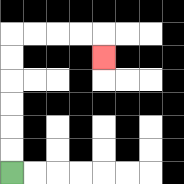{'start': '[0, 7]', 'end': '[4, 2]', 'path_directions': 'U,U,U,U,U,U,R,R,R,R,D', 'path_coordinates': '[[0, 7], [0, 6], [0, 5], [0, 4], [0, 3], [0, 2], [0, 1], [1, 1], [2, 1], [3, 1], [4, 1], [4, 2]]'}